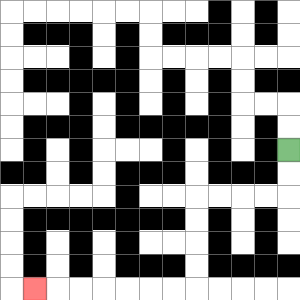{'start': '[12, 6]', 'end': '[1, 12]', 'path_directions': 'D,D,L,L,L,L,D,D,D,D,L,L,L,L,L,L,L', 'path_coordinates': '[[12, 6], [12, 7], [12, 8], [11, 8], [10, 8], [9, 8], [8, 8], [8, 9], [8, 10], [8, 11], [8, 12], [7, 12], [6, 12], [5, 12], [4, 12], [3, 12], [2, 12], [1, 12]]'}